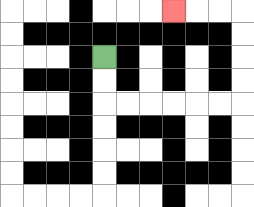{'start': '[4, 2]', 'end': '[7, 0]', 'path_directions': 'D,D,R,R,R,R,R,R,U,U,U,U,L,L,L', 'path_coordinates': '[[4, 2], [4, 3], [4, 4], [5, 4], [6, 4], [7, 4], [8, 4], [9, 4], [10, 4], [10, 3], [10, 2], [10, 1], [10, 0], [9, 0], [8, 0], [7, 0]]'}